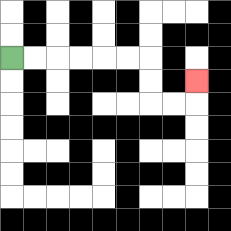{'start': '[0, 2]', 'end': '[8, 3]', 'path_directions': 'R,R,R,R,R,R,D,D,R,R,U', 'path_coordinates': '[[0, 2], [1, 2], [2, 2], [3, 2], [4, 2], [5, 2], [6, 2], [6, 3], [6, 4], [7, 4], [8, 4], [8, 3]]'}